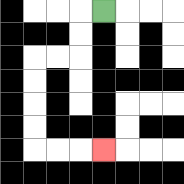{'start': '[4, 0]', 'end': '[4, 6]', 'path_directions': 'L,D,D,L,L,D,D,D,D,R,R,R', 'path_coordinates': '[[4, 0], [3, 0], [3, 1], [3, 2], [2, 2], [1, 2], [1, 3], [1, 4], [1, 5], [1, 6], [2, 6], [3, 6], [4, 6]]'}